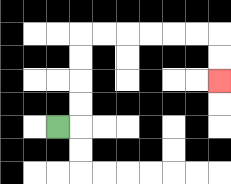{'start': '[2, 5]', 'end': '[9, 3]', 'path_directions': 'R,U,U,U,U,R,R,R,R,R,R,D,D', 'path_coordinates': '[[2, 5], [3, 5], [3, 4], [3, 3], [3, 2], [3, 1], [4, 1], [5, 1], [6, 1], [7, 1], [8, 1], [9, 1], [9, 2], [9, 3]]'}